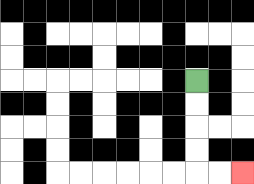{'start': '[8, 3]', 'end': '[10, 7]', 'path_directions': 'D,D,D,D,R,R', 'path_coordinates': '[[8, 3], [8, 4], [8, 5], [8, 6], [8, 7], [9, 7], [10, 7]]'}